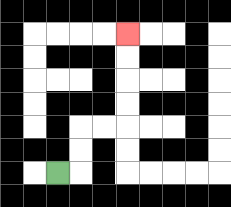{'start': '[2, 7]', 'end': '[5, 1]', 'path_directions': 'R,U,U,R,R,U,U,U,U', 'path_coordinates': '[[2, 7], [3, 7], [3, 6], [3, 5], [4, 5], [5, 5], [5, 4], [5, 3], [5, 2], [5, 1]]'}